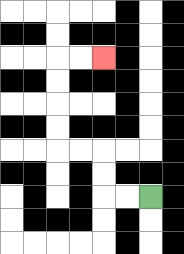{'start': '[6, 8]', 'end': '[4, 2]', 'path_directions': 'L,L,U,U,L,L,U,U,U,U,R,R', 'path_coordinates': '[[6, 8], [5, 8], [4, 8], [4, 7], [4, 6], [3, 6], [2, 6], [2, 5], [2, 4], [2, 3], [2, 2], [3, 2], [4, 2]]'}